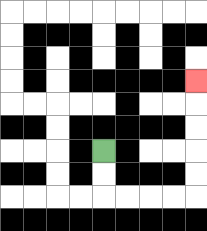{'start': '[4, 6]', 'end': '[8, 3]', 'path_directions': 'D,D,R,R,R,R,U,U,U,U,U', 'path_coordinates': '[[4, 6], [4, 7], [4, 8], [5, 8], [6, 8], [7, 8], [8, 8], [8, 7], [8, 6], [8, 5], [8, 4], [8, 3]]'}